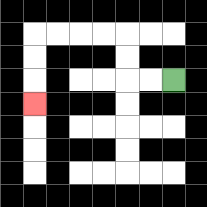{'start': '[7, 3]', 'end': '[1, 4]', 'path_directions': 'L,L,U,U,L,L,L,L,D,D,D', 'path_coordinates': '[[7, 3], [6, 3], [5, 3], [5, 2], [5, 1], [4, 1], [3, 1], [2, 1], [1, 1], [1, 2], [1, 3], [1, 4]]'}